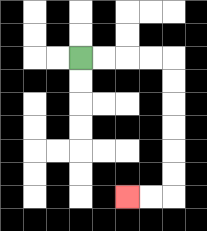{'start': '[3, 2]', 'end': '[5, 8]', 'path_directions': 'R,R,R,R,D,D,D,D,D,D,L,L', 'path_coordinates': '[[3, 2], [4, 2], [5, 2], [6, 2], [7, 2], [7, 3], [7, 4], [7, 5], [7, 6], [7, 7], [7, 8], [6, 8], [5, 8]]'}